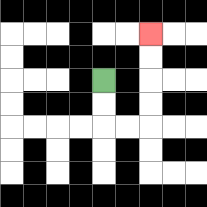{'start': '[4, 3]', 'end': '[6, 1]', 'path_directions': 'D,D,R,R,U,U,U,U', 'path_coordinates': '[[4, 3], [4, 4], [4, 5], [5, 5], [6, 5], [6, 4], [6, 3], [6, 2], [6, 1]]'}